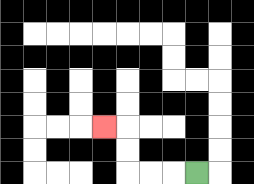{'start': '[8, 7]', 'end': '[4, 5]', 'path_directions': 'L,L,L,U,U,L', 'path_coordinates': '[[8, 7], [7, 7], [6, 7], [5, 7], [5, 6], [5, 5], [4, 5]]'}